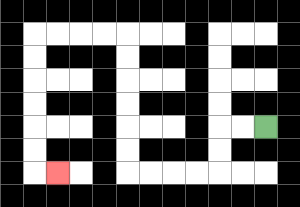{'start': '[11, 5]', 'end': '[2, 7]', 'path_directions': 'L,L,D,D,L,L,L,L,U,U,U,U,U,U,L,L,L,L,D,D,D,D,D,D,R', 'path_coordinates': '[[11, 5], [10, 5], [9, 5], [9, 6], [9, 7], [8, 7], [7, 7], [6, 7], [5, 7], [5, 6], [5, 5], [5, 4], [5, 3], [5, 2], [5, 1], [4, 1], [3, 1], [2, 1], [1, 1], [1, 2], [1, 3], [1, 4], [1, 5], [1, 6], [1, 7], [2, 7]]'}